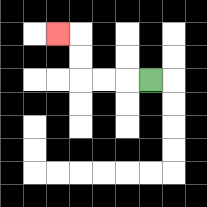{'start': '[6, 3]', 'end': '[2, 1]', 'path_directions': 'L,L,L,U,U,L', 'path_coordinates': '[[6, 3], [5, 3], [4, 3], [3, 3], [3, 2], [3, 1], [2, 1]]'}